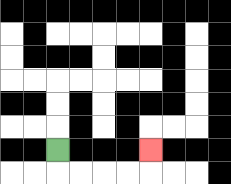{'start': '[2, 6]', 'end': '[6, 6]', 'path_directions': 'D,R,R,R,R,U', 'path_coordinates': '[[2, 6], [2, 7], [3, 7], [4, 7], [5, 7], [6, 7], [6, 6]]'}